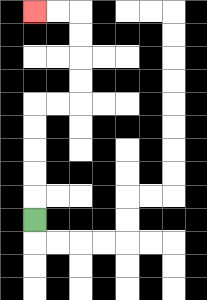{'start': '[1, 9]', 'end': '[1, 0]', 'path_directions': 'U,U,U,U,U,R,R,U,U,U,U,L,L', 'path_coordinates': '[[1, 9], [1, 8], [1, 7], [1, 6], [1, 5], [1, 4], [2, 4], [3, 4], [3, 3], [3, 2], [3, 1], [3, 0], [2, 0], [1, 0]]'}